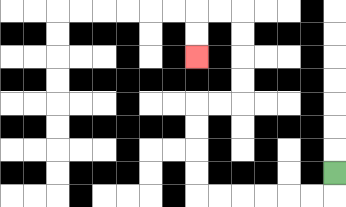{'start': '[14, 7]', 'end': '[8, 2]', 'path_directions': 'D,L,L,L,L,L,L,U,U,U,U,R,R,U,U,U,U,L,L,D,D', 'path_coordinates': '[[14, 7], [14, 8], [13, 8], [12, 8], [11, 8], [10, 8], [9, 8], [8, 8], [8, 7], [8, 6], [8, 5], [8, 4], [9, 4], [10, 4], [10, 3], [10, 2], [10, 1], [10, 0], [9, 0], [8, 0], [8, 1], [8, 2]]'}